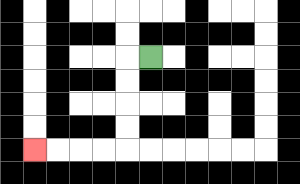{'start': '[6, 2]', 'end': '[1, 6]', 'path_directions': 'L,D,D,D,D,L,L,L,L', 'path_coordinates': '[[6, 2], [5, 2], [5, 3], [5, 4], [5, 5], [5, 6], [4, 6], [3, 6], [2, 6], [1, 6]]'}